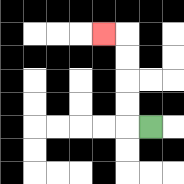{'start': '[6, 5]', 'end': '[4, 1]', 'path_directions': 'L,U,U,U,U,L', 'path_coordinates': '[[6, 5], [5, 5], [5, 4], [5, 3], [5, 2], [5, 1], [4, 1]]'}